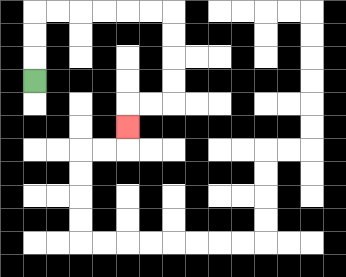{'start': '[1, 3]', 'end': '[5, 5]', 'path_directions': 'U,U,U,R,R,R,R,R,R,D,D,D,D,L,L,D', 'path_coordinates': '[[1, 3], [1, 2], [1, 1], [1, 0], [2, 0], [3, 0], [4, 0], [5, 0], [6, 0], [7, 0], [7, 1], [7, 2], [7, 3], [7, 4], [6, 4], [5, 4], [5, 5]]'}